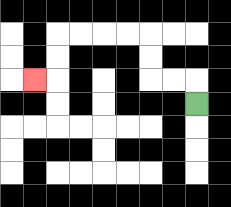{'start': '[8, 4]', 'end': '[1, 3]', 'path_directions': 'U,L,L,U,U,L,L,L,L,D,D,L', 'path_coordinates': '[[8, 4], [8, 3], [7, 3], [6, 3], [6, 2], [6, 1], [5, 1], [4, 1], [3, 1], [2, 1], [2, 2], [2, 3], [1, 3]]'}